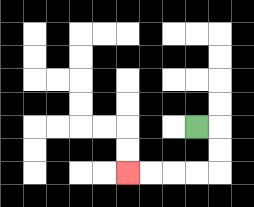{'start': '[8, 5]', 'end': '[5, 7]', 'path_directions': 'R,D,D,L,L,L,L', 'path_coordinates': '[[8, 5], [9, 5], [9, 6], [9, 7], [8, 7], [7, 7], [6, 7], [5, 7]]'}